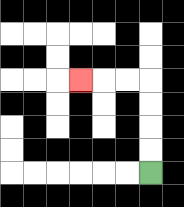{'start': '[6, 7]', 'end': '[3, 3]', 'path_directions': 'U,U,U,U,L,L,L', 'path_coordinates': '[[6, 7], [6, 6], [6, 5], [6, 4], [6, 3], [5, 3], [4, 3], [3, 3]]'}